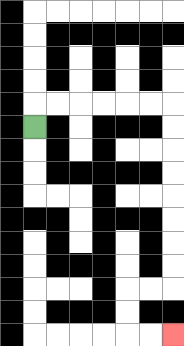{'start': '[1, 5]', 'end': '[7, 14]', 'path_directions': 'U,R,R,R,R,R,R,D,D,D,D,D,D,D,D,L,L,D,D,R,R', 'path_coordinates': '[[1, 5], [1, 4], [2, 4], [3, 4], [4, 4], [5, 4], [6, 4], [7, 4], [7, 5], [7, 6], [7, 7], [7, 8], [7, 9], [7, 10], [7, 11], [7, 12], [6, 12], [5, 12], [5, 13], [5, 14], [6, 14], [7, 14]]'}